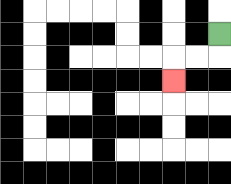{'start': '[9, 1]', 'end': '[7, 3]', 'path_directions': 'D,L,L,D', 'path_coordinates': '[[9, 1], [9, 2], [8, 2], [7, 2], [7, 3]]'}